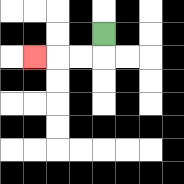{'start': '[4, 1]', 'end': '[1, 2]', 'path_directions': 'D,L,L,L', 'path_coordinates': '[[4, 1], [4, 2], [3, 2], [2, 2], [1, 2]]'}